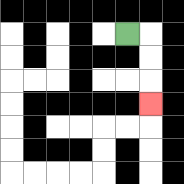{'start': '[5, 1]', 'end': '[6, 4]', 'path_directions': 'R,D,D,D', 'path_coordinates': '[[5, 1], [6, 1], [6, 2], [6, 3], [6, 4]]'}